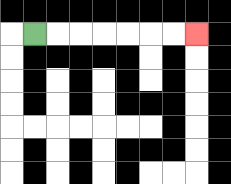{'start': '[1, 1]', 'end': '[8, 1]', 'path_directions': 'R,R,R,R,R,R,R', 'path_coordinates': '[[1, 1], [2, 1], [3, 1], [4, 1], [5, 1], [6, 1], [7, 1], [8, 1]]'}